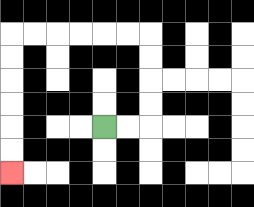{'start': '[4, 5]', 'end': '[0, 7]', 'path_directions': 'R,R,U,U,U,U,L,L,L,L,L,L,D,D,D,D,D,D', 'path_coordinates': '[[4, 5], [5, 5], [6, 5], [6, 4], [6, 3], [6, 2], [6, 1], [5, 1], [4, 1], [3, 1], [2, 1], [1, 1], [0, 1], [0, 2], [0, 3], [0, 4], [0, 5], [0, 6], [0, 7]]'}